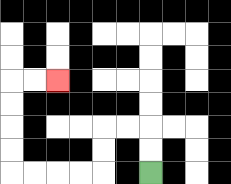{'start': '[6, 7]', 'end': '[2, 3]', 'path_directions': 'U,U,L,L,D,D,L,L,L,L,U,U,U,U,R,R', 'path_coordinates': '[[6, 7], [6, 6], [6, 5], [5, 5], [4, 5], [4, 6], [4, 7], [3, 7], [2, 7], [1, 7], [0, 7], [0, 6], [0, 5], [0, 4], [0, 3], [1, 3], [2, 3]]'}